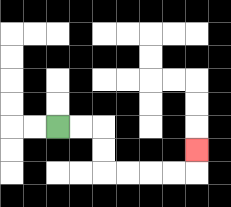{'start': '[2, 5]', 'end': '[8, 6]', 'path_directions': 'R,R,D,D,R,R,R,R,U', 'path_coordinates': '[[2, 5], [3, 5], [4, 5], [4, 6], [4, 7], [5, 7], [6, 7], [7, 7], [8, 7], [8, 6]]'}